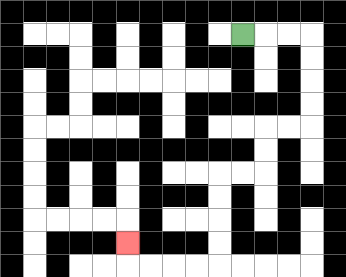{'start': '[10, 1]', 'end': '[5, 10]', 'path_directions': 'R,R,R,D,D,D,D,L,L,D,D,L,L,D,D,D,D,L,L,L,L,U', 'path_coordinates': '[[10, 1], [11, 1], [12, 1], [13, 1], [13, 2], [13, 3], [13, 4], [13, 5], [12, 5], [11, 5], [11, 6], [11, 7], [10, 7], [9, 7], [9, 8], [9, 9], [9, 10], [9, 11], [8, 11], [7, 11], [6, 11], [5, 11], [5, 10]]'}